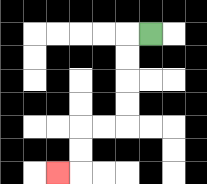{'start': '[6, 1]', 'end': '[2, 7]', 'path_directions': 'L,D,D,D,D,L,L,D,D,L', 'path_coordinates': '[[6, 1], [5, 1], [5, 2], [5, 3], [5, 4], [5, 5], [4, 5], [3, 5], [3, 6], [3, 7], [2, 7]]'}